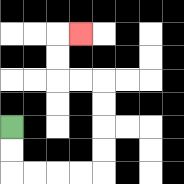{'start': '[0, 5]', 'end': '[3, 1]', 'path_directions': 'D,D,R,R,R,R,U,U,U,U,L,L,U,U,R', 'path_coordinates': '[[0, 5], [0, 6], [0, 7], [1, 7], [2, 7], [3, 7], [4, 7], [4, 6], [4, 5], [4, 4], [4, 3], [3, 3], [2, 3], [2, 2], [2, 1], [3, 1]]'}